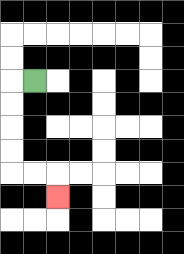{'start': '[1, 3]', 'end': '[2, 8]', 'path_directions': 'L,D,D,D,D,R,R,D', 'path_coordinates': '[[1, 3], [0, 3], [0, 4], [0, 5], [0, 6], [0, 7], [1, 7], [2, 7], [2, 8]]'}